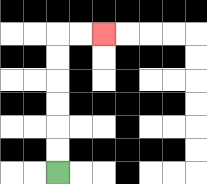{'start': '[2, 7]', 'end': '[4, 1]', 'path_directions': 'U,U,U,U,U,U,R,R', 'path_coordinates': '[[2, 7], [2, 6], [2, 5], [2, 4], [2, 3], [2, 2], [2, 1], [3, 1], [4, 1]]'}